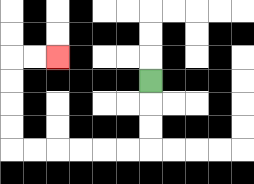{'start': '[6, 3]', 'end': '[2, 2]', 'path_directions': 'D,D,D,L,L,L,L,L,L,U,U,U,U,R,R', 'path_coordinates': '[[6, 3], [6, 4], [6, 5], [6, 6], [5, 6], [4, 6], [3, 6], [2, 6], [1, 6], [0, 6], [0, 5], [0, 4], [0, 3], [0, 2], [1, 2], [2, 2]]'}